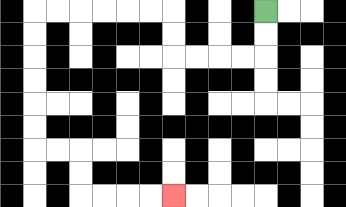{'start': '[11, 0]', 'end': '[7, 8]', 'path_directions': 'D,D,L,L,L,L,U,U,L,L,L,L,L,L,D,D,D,D,D,D,R,R,D,D,R,R,R,R', 'path_coordinates': '[[11, 0], [11, 1], [11, 2], [10, 2], [9, 2], [8, 2], [7, 2], [7, 1], [7, 0], [6, 0], [5, 0], [4, 0], [3, 0], [2, 0], [1, 0], [1, 1], [1, 2], [1, 3], [1, 4], [1, 5], [1, 6], [2, 6], [3, 6], [3, 7], [3, 8], [4, 8], [5, 8], [6, 8], [7, 8]]'}